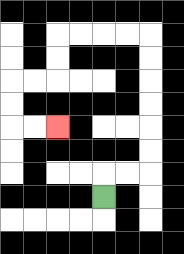{'start': '[4, 8]', 'end': '[2, 5]', 'path_directions': 'U,R,R,U,U,U,U,U,U,L,L,L,L,D,D,L,L,D,D,R,R', 'path_coordinates': '[[4, 8], [4, 7], [5, 7], [6, 7], [6, 6], [6, 5], [6, 4], [6, 3], [6, 2], [6, 1], [5, 1], [4, 1], [3, 1], [2, 1], [2, 2], [2, 3], [1, 3], [0, 3], [0, 4], [0, 5], [1, 5], [2, 5]]'}